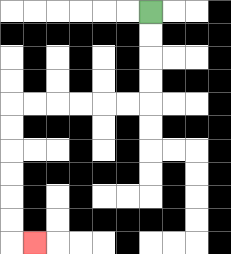{'start': '[6, 0]', 'end': '[1, 10]', 'path_directions': 'D,D,D,D,L,L,L,L,L,L,D,D,D,D,D,D,R', 'path_coordinates': '[[6, 0], [6, 1], [6, 2], [6, 3], [6, 4], [5, 4], [4, 4], [3, 4], [2, 4], [1, 4], [0, 4], [0, 5], [0, 6], [0, 7], [0, 8], [0, 9], [0, 10], [1, 10]]'}